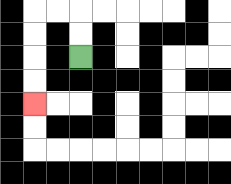{'start': '[3, 2]', 'end': '[1, 4]', 'path_directions': 'U,U,L,L,D,D,D,D', 'path_coordinates': '[[3, 2], [3, 1], [3, 0], [2, 0], [1, 0], [1, 1], [1, 2], [1, 3], [1, 4]]'}